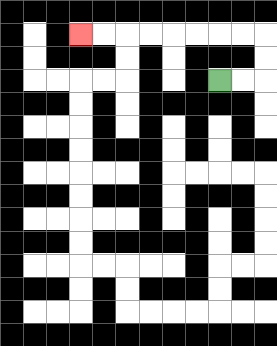{'start': '[9, 3]', 'end': '[3, 1]', 'path_directions': 'R,R,U,U,L,L,L,L,L,L,L,L', 'path_coordinates': '[[9, 3], [10, 3], [11, 3], [11, 2], [11, 1], [10, 1], [9, 1], [8, 1], [7, 1], [6, 1], [5, 1], [4, 1], [3, 1]]'}